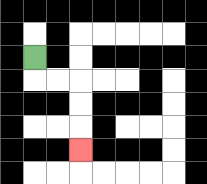{'start': '[1, 2]', 'end': '[3, 6]', 'path_directions': 'D,R,R,D,D,D', 'path_coordinates': '[[1, 2], [1, 3], [2, 3], [3, 3], [3, 4], [3, 5], [3, 6]]'}